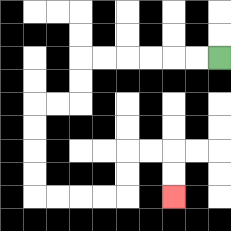{'start': '[9, 2]', 'end': '[7, 8]', 'path_directions': 'L,L,L,L,L,L,D,D,L,L,D,D,D,D,R,R,R,R,U,U,R,R,D,D', 'path_coordinates': '[[9, 2], [8, 2], [7, 2], [6, 2], [5, 2], [4, 2], [3, 2], [3, 3], [3, 4], [2, 4], [1, 4], [1, 5], [1, 6], [1, 7], [1, 8], [2, 8], [3, 8], [4, 8], [5, 8], [5, 7], [5, 6], [6, 6], [7, 6], [7, 7], [7, 8]]'}